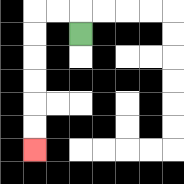{'start': '[3, 1]', 'end': '[1, 6]', 'path_directions': 'U,L,L,D,D,D,D,D,D', 'path_coordinates': '[[3, 1], [3, 0], [2, 0], [1, 0], [1, 1], [1, 2], [1, 3], [1, 4], [1, 5], [1, 6]]'}